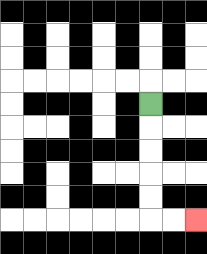{'start': '[6, 4]', 'end': '[8, 9]', 'path_directions': 'D,D,D,D,D,R,R', 'path_coordinates': '[[6, 4], [6, 5], [6, 6], [6, 7], [6, 8], [6, 9], [7, 9], [8, 9]]'}